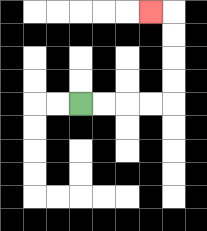{'start': '[3, 4]', 'end': '[6, 0]', 'path_directions': 'R,R,R,R,U,U,U,U,L', 'path_coordinates': '[[3, 4], [4, 4], [5, 4], [6, 4], [7, 4], [7, 3], [7, 2], [7, 1], [7, 0], [6, 0]]'}